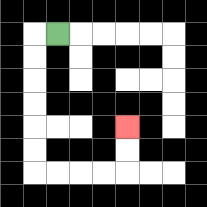{'start': '[2, 1]', 'end': '[5, 5]', 'path_directions': 'L,D,D,D,D,D,D,R,R,R,R,U,U', 'path_coordinates': '[[2, 1], [1, 1], [1, 2], [1, 3], [1, 4], [1, 5], [1, 6], [1, 7], [2, 7], [3, 7], [4, 7], [5, 7], [5, 6], [5, 5]]'}